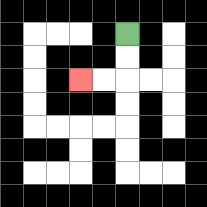{'start': '[5, 1]', 'end': '[3, 3]', 'path_directions': 'D,D,L,L', 'path_coordinates': '[[5, 1], [5, 2], [5, 3], [4, 3], [3, 3]]'}